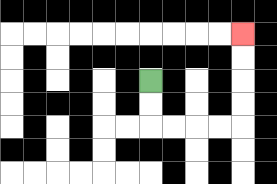{'start': '[6, 3]', 'end': '[10, 1]', 'path_directions': 'D,D,R,R,R,R,U,U,U,U', 'path_coordinates': '[[6, 3], [6, 4], [6, 5], [7, 5], [8, 5], [9, 5], [10, 5], [10, 4], [10, 3], [10, 2], [10, 1]]'}